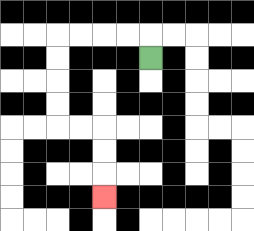{'start': '[6, 2]', 'end': '[4, 8]', 'path_directions': 'U,L,L,L,L,D,D,D,D,R,R,D,D,D', 'path_coordinates': '[[6, 2], [6, 1], [5, 1], [4, 1], [3, 1], [2, 1], [2, 2], [2, 3], [2, 4], [2, 5], [3, 5], [4, 5], [4, 6], [4, 7], [4, 8]]'}